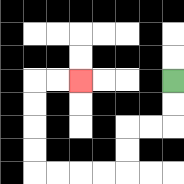{'start': '[7, 3]', 'end': '[3, 3]', 'path_directions': 'D,D,L,L,D,D,L,L,L,L,U,U,U,U,R,R', 'path_coordinates': '[[7, 3], [7, 4], [7, 5], [6, 5], [5, 5], [5, 6], [5, 7], [4, 7], [3, 7], [2, 7], [1, 7], [1, 6], [1, 5], [1, 4], [1, 3], [2, 3], [3, 3]]'}